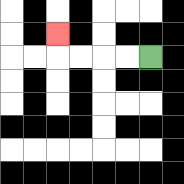{'start': '[6, 2]', 'end': '[2, 1]', 'path_directions': 'L,L,L,L,U', 'path_coordinates': '[[6, 2], [5, 2], [4, 2], [3, 2], [2, 2], [2, 1]]'}